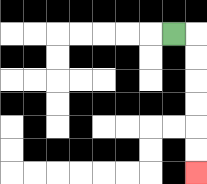{'start': '[7, 1]', 'end': '[8, 7]', 'path_directions': 'R,D,D,D,D,D,D', 'path_coordinates': '[[7, 1], [8, 1], [8, 2], [8, 3], [8, 4], [8, 5], [8, 6], [8, 7]]'}